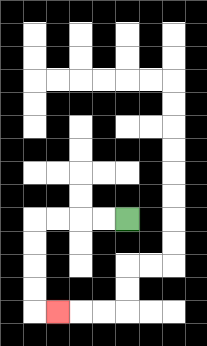{'start': '[5, 9]', 'end': '[2, 13]', 'path_directions': 'L,L,L,L,D,D,D,D,R', 'path_coordinates': '[[5, 9], [4, 9], [3, 9], [2, 9], [1, 9], [1, 10], [1, 11], [1, 12], [1, 13], [2, 13]]'}